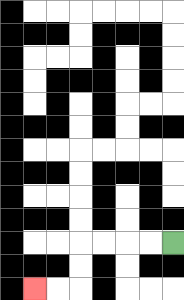{'start': '[7, 10]', 'end': '[1, 12]', 'path_directions': 'L,L,L,L,D,D,L,L', 'path_coordinates': '[[7, 10], [6, 10], [5, 10], [4, 10], [3, 10], [3, 11], [3, 12], [2, 12], [1, 12]]'}